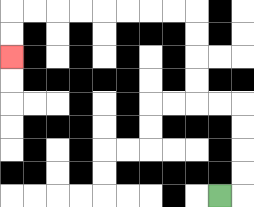{'start': '[9, 8]', 'end': '[0, 2]', 'path_directions': 'R,U,U,U,U,L,L,U,U,U,U,L,L,L,L,L,L,L,L,D,D', 'path_coordinates': '[[9, 8], [10, 8], [10, 7], [10, 6], [10, 5], [10, 4], [9, 4], [8, 4], [8, 3], [8, 2], [8, 1], [8, 0], [7, 0], [6, 0], [5, 0], [4, 0], [3, 0], [2, 0], [1, 0], [0, 0], [0, 1], [0, 2]]'}